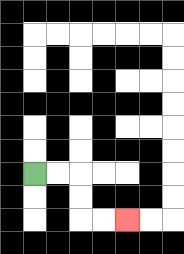{'start': '[1, 7]', 'end': '[5, 9]', 'path_directions': 'R,R,D,D,R,R', 'path_coordinates': '[[1, 7], [2, 7], [3, 7], [3, 8], [3, 9], [4, 9], [5, 9]]'}